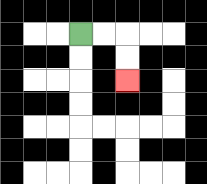{'start': '[3, 1]', 'end': '[5, 3]', 'path_directions': 'R,R,D,D', 'path_coordinates': '[[3, 1], [4, 1], [5, 1], [5, 2], [5, 3]]'}